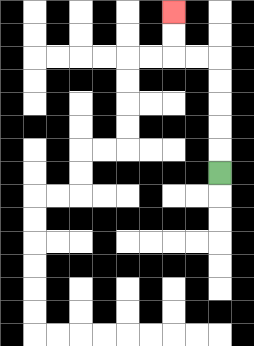{'start': '[9, 7]', 'end': '[7, 0]', 'path_directions': 'U,U,U,U,U,L,L,U,U', 'path_coordinates': '[[9, 7], [9, 6], [9, 5], [9, 4], [9, 3], [9, 2], [8, 2], [7, 2], [7, 1], [7, 0]]'}